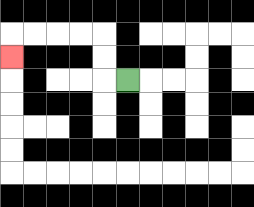{'start': '[5, 3]', 'end': '[0, 2]', 'path_directions': 'L,U,U,L,L,L,L,D', 'path_coordinates': '[[5, 3], [4, 3], [4, 2], [4, 1], [3, 1], [2, 1], [1, 1], [0, 1], [0, 2]]'}